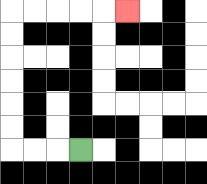{'start': '[3, 6]', 'end': '[5, 0]', 'path_directions': 'L,L,L,U,U,U,U,U,U,R,R,R,R,R', 'path_coordinates': '[[3, 6], [2, 6], [1, 6], [0, 6], [0, 5], [0, 4], [0, 3], [0, 2], [0, 1], [0, 0], [1, 0], [2, 0], [3, 0], [4, 0], [5, 0]]'}